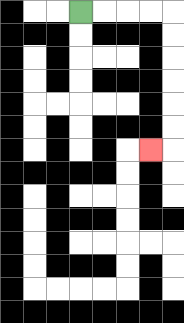{'start': '[3, 0]', 'end': '[6, 6]', 'path_directions': 'R,R,R,R,D,D,D,D,D,D,L', 'path_coordinates': '[[3, 0], [4, 0], [5, 0], [6, 0], [7, 0], [7, 1], [7, 2], [7, 3], [7, 4], [7, 5], [7, 6], [6, 6]]'}